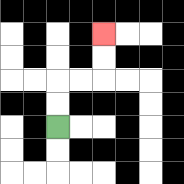{'start': '[2, 5]', 'end': '[4, 1]', 'path_directions': 'U,U,R,R,U,U', 'path_coordinates': '[[2, 5], [2, 4], [2, 3], [3, 3], [4, 3], [4, 2], [4, 1]]'}